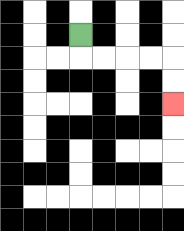{'start': '[3, 1]', 'end': '[7, 4]', 'path_directions': 'D,R,R,R,R,D,D', 'path_coordinates': '[[3, 1], [3, 2], [4, 2], [5, 2], [6, 2], [7, 2], [7, 3], [7, 4]]'}